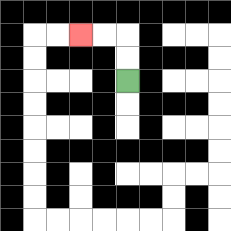{'start': '[5, 3]', 'end': '[3, 1]', 'path_directions': 'U,U,L,L', 'path_coordinates': '[[5, 3], [5, 2], [5, 1], [4, 1], [3, 1]]'}